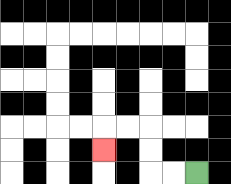{'start': '[8, 7]', 'end': '[4, 6]', 'path_directions': 'L,L,U,U,L,L,D', 'path_coordinates': '[[8, 7], [7, 7], [6, 7], [6, 6], [6, 5], [5, 5], [4, 5], [4, 6]]'}